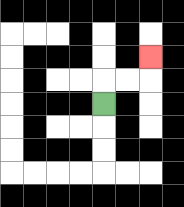{'start': '[4, 4]', 'end': '[6, 2]', 'path_directions': 'U,R,R,U', 'path_coordinates': '[[4, 4], [4, 3], [5, 3], [6, 3], [6, 2]]'}